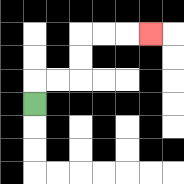{'start': '[1, 4]', 'end': '[6, 1]', 'path_directions': 'U,R,R,U,U,R,R,R', 'path_coordinates': '[[1, 4], [1, 3], [2, 3], [3, 3], [3, 2], [3, 1], [4, 1], [5, 1], [6, 1]]'}